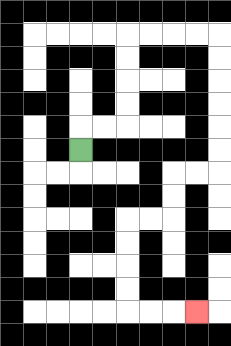{'start': '[3, 6]', 'end': '[8, 13]', 'path_directions': 'U,R,R,U,U,U,U,R,R,R,R,D,D,D,D,D,D,L,L,D,D,L,L,D,D,D,D,R,R,R', 'path_coordinates': '[[3, 6], [3, 5], [4, 5], [5, 5], [5, 4], [5, 3], [5, 2], [5, 1], [6, 1], [7, 1], [8, 1], [9, 1], [9, 2], [9, 3], [9, 4], [9, 5], [9, 6], [9, 7], [8, 7], [7, 7], [7, 8], [7, 9], [6, 9], [5, 9], [5, 10], [5, 11], [5, 12], [5, 13], [6, 13], [7, 13], [8, 13]]'}